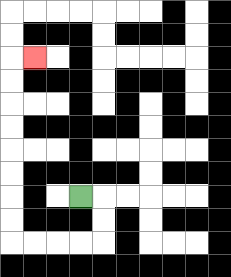{'start': '[3, 8]', 'end': '[1, 2]', 'path_directions': 'R,D,D,L,L,L,L,U,U,U,U,U,U,U,U,R', 'path_coordinates': '[[3, 8], [4, 8], [4, 9], [4, 10], [3, 10], [2, 10], [1, 10], [0, 10], [0, 9], [0, 8], [0, 7], [0, 6], [0, 5], [0, 4], [0, 3], [0, 2], [1, 2]]'}